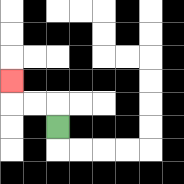{'start': '[2, 5]', 'end': '[0, 3]', 'path_directions': 'U,L,L,U', 'path_coordinates': '[[2, 5], [2, 4], [1, 4], [0, 4], [0, 3]]'}